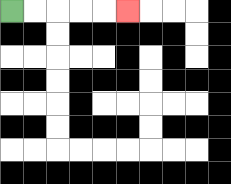{'start': '[0, 0]', 'end': '[5, 0]', 'path_directions': 'R,R,R,R,R', 'path_coordinates': '[[0, 0], [1, 0], [2, 0], [3, 0], [4, 0], [5, 0]]'}